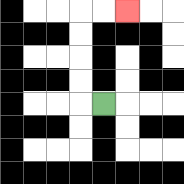{'start': '[4, 4]', 'end': '[5, 0]', 'path_directions': 'L,U,U,U,U,R,R', 'path_coordinates': '[[4, 4], [3, 4], [3, 3], [3, 2], [3, 1], [3, 0], [4, 0], [5, 0]]'}